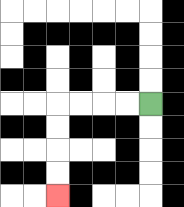{'start': '[6, 4]', 'end': '[2, 8]', 'path_directions': 'L,L,L,L,D,D,D,D', 'path_coordinates': '[[6, 4], [5, 4], [4, 4], [3, 4], [2, 4], [2, 5], [2, 6], [2, 7], [2, 8]]'}